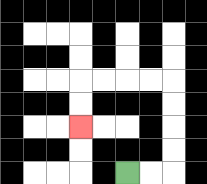{'start': '[5, 7]', 'end': '[3, 5]', 'path_directions': 'R,R,U,U,U,U,L,L,L,L,D,D', 'path_coordinates': '[[5, 7], [6, 7], [7, 7], [7, 6], [7, 5], [7, 4], [7, 3], [6, 3], [5, 3], [4, 3], [3, 3], [3, 4], [3, 5]]'}